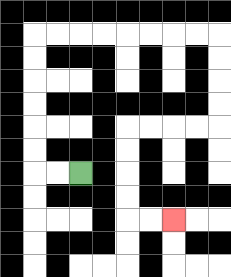{'start': '[3, 7]', 'end': '[7, 9]', 'path_directions': 'L,L,U,U,U,U,U,U,R,R,R,R,R,R,R,R,D,D,D,D,L,L,L,L,D,D,D,D,R,R', 'path_coordinates': '[[3, 7], [2, 7], [1, 7], [1, 6], [1, 5], [1, 4], [1, 3], [1, 2], [1, 1], [2, 1], [3, 1], [4, 1], [5, 1], [6, 1], [7, 1], [8, 1], [9, 1], [9, 2], [9, 3], [9, 4], [9, 5], [8, 5], [7, 5], [6, 5], [5, 5], [5, 6], [5, 7], [5, 8], [5, 9], [6, 9], [7, 9]]'}